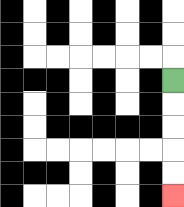{'start': '[7, 3]', 'end': '[7, 8]', 'path_directions': 'D,D,D,D,D', 'path_coordinates': '[[7, 3], [7, 4], [7, 5], [7, 6], [7, 7], [7, 8]]'}